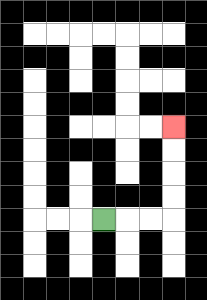{'start': '[4, 9]', 'end': '[7, 5]', 'path_directions': 'R,R,R,U,U,U,U', 'path_coordinates': '[[4, 9], [5, 9], [6, 9], [7, 9], [7, 8], [7, 7], [7, 6], [7, 5]]'}